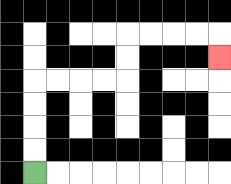{'start': '[1, 7]', 'end': '[9, 2]', 'path_directions': 'U,U,U,U,R,R,R,R,U,U,R,R,R,R,D', 'path_coordinates': '[[1, 7], [1, 6], [1, 5], [1, 4], [1, 3], [2, 3], [3, 3], [4, 3], [5, 3], [5, 2], [5, 1], [6, 1], [7, 1], [8, 1], [9, 1], [9, 2]]'}